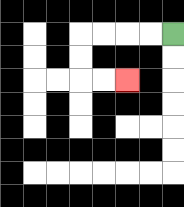{'start': '[7, 1]', 'end': '[5, 3]', 'path_directions': 'L,L,L,L,D,D,R,R', 'path_coordinates': '[[7, 1], [6, 1], [5, 1], [4, 1], [3, 1], [3, 2], [3, 3], [4, 3], [5, 3]]'}